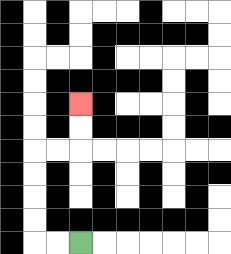{'start': '[3, 10]', 'end': '[3, 4]', 'path_directions': 'L,L,U,U,U,U,R,R,U,U', 'path_coordinates': '[[3, 10], [2, 10], [1, 10], [1, 9], [1, 8], [1, 7], [1, 6], [2, 6], [3, 6], [3, 5], [3, 4]]'}